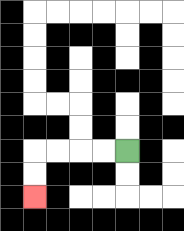{'start': '[5, 6]', 'end': '[1, 8]', 'path_directions': 'L,L,L,L,D,D', 'path_coordinates': '[[5, 6], [4, 6], [3, 6], [2, 6], [1, 6], [1, 7], [1, 8]]'}